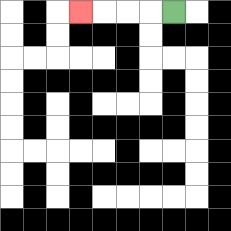{'start': '[7, 0]', 'end': '[3, 0]', 'path_directions': 'L,L,L,L', 'path_coordinates': '[[7, 0], [6, 0], [5, 0], [4, 0], [3, 0]]'}